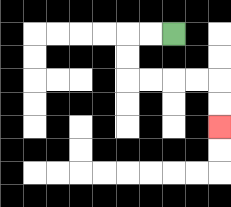{'start': '[7, 1]', 'end': '[9, 5]', 'path_directions': 'L,L,D,D,R,R,R,R,D,D', 'path_coordinates': '[[7, 1], [6, 1], [5, 1], [5, 2], [5, 3], [6, 3], [7, 3], [8, 3], [9, 3], [9, 4], [9, 5]]'}